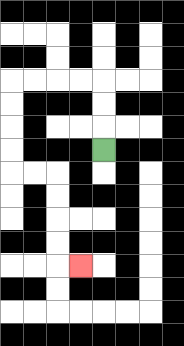{'start': '[4, 6]', 'end': '[3, 11]', 'path_directions': 'U,U,U,L,L,L,L,D,D,D,D,R,R,D,D,D,D,R', 'path_coordinates': '[[4, 6], [4, 5], [4, 4], [4, 3], [3, 3], [2, 3], [1, 3], [0, 3], [0, 4], [0, 5], [0, 6], [0, 7], [1, 7], [2, 7], [2, 8], [2, 9], [2, 10], [2, 11], [3, 11]]'}